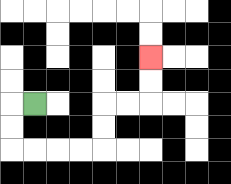{'start': '[1, 4]', 'end': '[6, 2]', 'path_directions': 'L,D,D,R,R,R,R,U,U,R,R,U,U', 'path_coordinates': '[[1, 4], [0, 4], [0, 5], [0, 6], [1, 6], [2, 6], [3, 6], [4, 6], [4, 5], [4, 4], [5, 4], [6, 4], [6, 3], [6, 2]]'}